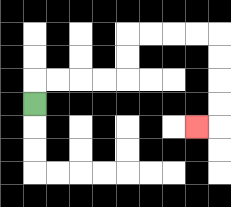{'start': '[1, 4]', 'end': '[8, 5]', 'path_directions': 'U,R,R,R,R,U,U,R,R,R,R,D,D,D,D,L', 'path_coordinates': '[[1, 4], [1, 3], [2, 3], [3, 3], [4, 3], [5, 3], [5, 2], [5, 1], [6, 1], [7, 1], [8, 1], [9, 1], [9, 2], [9, 3], [9, 4], [9, 5], [8, 5]]'}